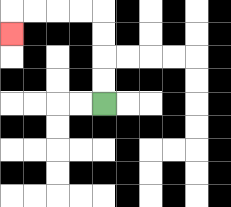{'start': '[4, 4]', 'end': '[0, 1]', 'path_directions': 'U,U,U,U,L,L,L,L,D', 'path_coordinates': '[[4, 4], [4, 3], [4, 2], [4, 1], [4, 0], [3, 0], [2, 0], [1, 0], [0, 0], [0, 1]]'}